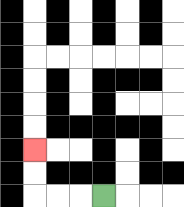{'start': '[4, 8]', 'end': '[1, 6]', 'path_directions': 'L,L,L,U,U', 'path_coordinates': '[[4, 8], [3, 8], [2, 8], [1, 8], [1, 7], [1, 6]]'}